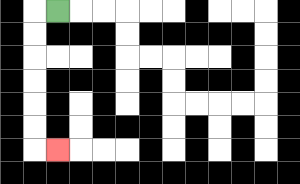{'start': '[2, 0]', 'end': '[2, 6]', 'path_directions': 'L,D,D,D,D,D,D,R', 'path_coordinates': '[[2, 0], [1, 0], [1, 1], [1, 2], [1, 3], [1, 4], [1, 5], [1, 6], [2, 6]]'}